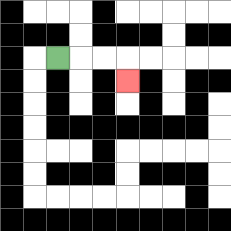{'start': '[2, 2]', 'end': '[5, 3]', 'path_directions': 'R,R,R,D', 'path_coordinates': '[[2, 2], [3, 2], [4, 2], [5, 2], [5, 3]]'}